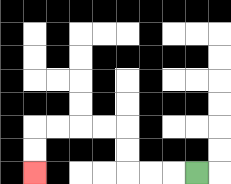{'start': '[8, 7]', 'end': '[1, 7]', 'path_directions': 'L,L,L,U,U,L,L,L,L,D,D', 'path_coordinates': '[[8, 7], [7, 7], [6, 7], [5, 7], [5, 6], [5, 5], [4, 5], [3, 5], [2, 5], [1, 5], [1, 6], [1, 7]]'}